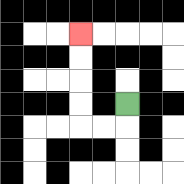{'start': '[5, 4]', 'end': '[3, 1]', 'path_directions': 'D,L,L,U,U,U,U', 'path_coordinates': '[[5, 4], [5, 5], [4, 5], [3, 5], [3, 4], [3, 3], [3, 2], [3, 1]]'}